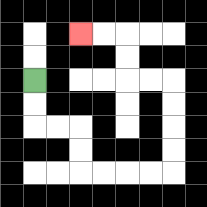{'start': '[1, 3]', 'end': '[3, 1]', 'path_directions': 'D,D,R,R,D,D,R,R,R,R,U,U,U,U,L,L,U,U,L,L', 'path_coordinates': '[[1, 3], [1, 4], [1, 5], [2, 5], [3, 5], [3, 6], [3, 7], [4, 7], [5, 7], [6, 7], [7, 7], [7, 6], [7, 5], [7, 4], [7, 3], [6, 3], [5, 3], [5, 2], [5, 1], [4, 1], [3, 1]]'}